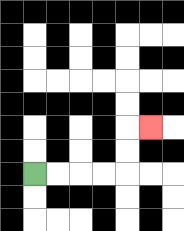{'start': '[1, 7]', 'end': '[6, 5]', 'path_directions': 'R,R,R,R,U,U,R', 'path_coordinates': '[[1, 7], [2, 7], [3, 7], [4, 7], [5, 7], [5, 6], [5, 5], [6, 5]]'}